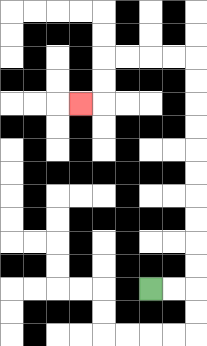{'start': '[6, 12]', 'end': '[3, 4]', 'path_directions': 'R,R,U,U,U,U,U,U,U,U,U,U,L,L,L,L,D,D,L', 'path_coordinates': '[[6, 12], [7, 12], [8, 12], [8, 11], [8, 10], [8, 9], [8, 8], [8, 7], [8, 6], [8, 5], [8, 4], [8, 3], [8, 2], [7, 2], [6, 2], [5, 2], [4, 2], [4, 3], [4, 4], [3, 4]]'}